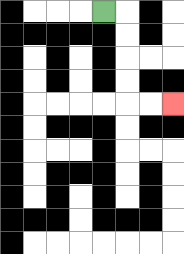{'start': '[4, 0]', 'end': '[7, 4]', 'path_directions': 'R,D,D,D,D,R,R', 'path_coordinates': '[[4, 0], [5, 0], [5, 1], [5, 2], [5, 3], [5, 4], [6, 4], [7, 4]]'}